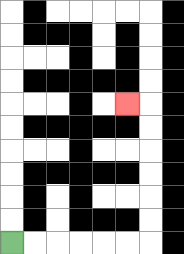{'start': '[0, 10]', 'end': '[5, 4]', 'path_directions': 'R,R,R,R,R,R,U,U,U,U,U,U,L', 'path_coordinates': '[[0, 10], [1, 10], [2, 10], [3, 10], [4, 10], [5, 10], [6, 10], [6, 9], [6, 8], [6, 7], [6, 6], [6, 5], [6, 4], [5, 4]]'}